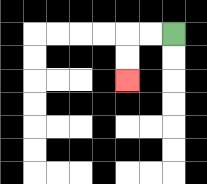{'start': '[7, 1]', 'end': '[5, 3]', 'path_directions': 'L,L,D,D', 'path_coordinates': '[[7, 1], [6, 1], [5, 1], [5, 2], [5, 3]]'}